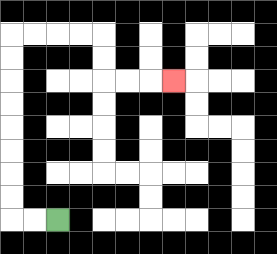{'start': '[2, 9]', 'end': '[7, 3]', 'path_directions': 'L,L,U,U,U,U,U,U,U,U,R,R,R,R,D,D,R,R,R', 'path_coordinates': '[[2, 9], [1, 9], [0, 9], [0, 8], [0, 7], [0, 6], [0, 5], [0, 4], [0, 3], [0, 2], [0, 1], [1, 1], [2, 1], [3, 1], [4, 1], [4, 2], [4, 3], [5, 3], [6, 3], [7, 3]]'}